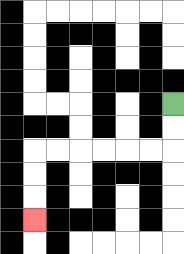{'start': '[7, 4]', 'end': '[1, 9]', 'path_directions': 'D,D,L,L,L,L,L,L,D,D,D', 'path_coordinates': '[[7, 4], [7, 5], [7, 6], [6, 6], [5, 6], [4, 6], [3, 6], [2, 6], [1, 6], [1, 7], [1, 8], [1, 9]]'}